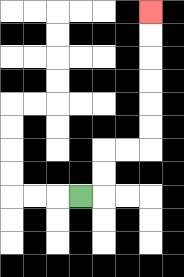{'start': '[3, 8]', 'end': '[6, 0]', 'path_directions': 'R,U,U,R,R,U,U,U,U,U,U', 'path_coordinates': '[[3, 8], [4, 8], [4, 7], [4, 6], [5, 6], [6, 6], [6, 5], [6, 4], [6, 3], [6, 2], [6, 1], [6, 0]]'}